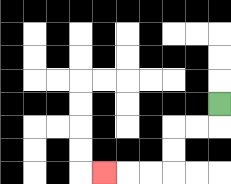{'start': '[9, 4]', 'end': '[4, 7]', 'path_directions': 'D,L,L,D,D,L,L,L', 'path_coordinates': '[[9, 4], [9, 5], [8, 5], [7, 5], [7, 6], [7, 7], [6, 7], [5, 7], [4, 7]]'}